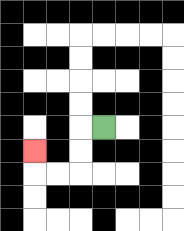{'start': '[4, 5]', 'end': '[1, 6]', 'path_directions': 'L,D,D,L,L,U', 'path_coordinates': '[[4, 5], [3, 5], [3, 6], [3, 7], [2, 7], [1, 7], [1, 6]]'}